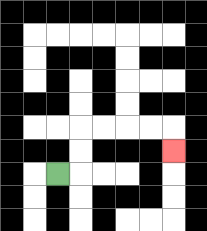{'start': '[2, 7]', 'end': '[7, 6]', 'path_directions': 'R,U,U,R,R,R,R,D', 'path_coordinates': '[[2, 7], [3, 7], [3, 6], [3, 5], [4, 5], [5, 5], [6, 5], [7, 5], [7, 6]]'}